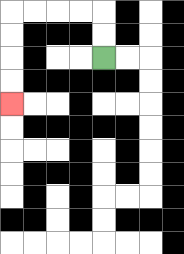{'start': '[4, 2]', 'end': '[0, 4]', 'path_directions': 'U,U,L,L,L,L,D,D,D,D', 'path_coordinates': '[[4, 2], [4, 1], [4, 0], [3, 0], [2, 0], [1, 0], [0, 0], [0, 1], [0, 2], [0, 3], [0, 4]]'}